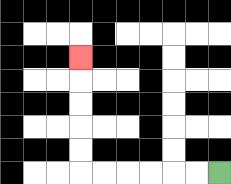{'start': '[9, 7]', 'end': '[3, 2]', 'path_directions': 'L,L,L,L,L,L,U,U,U,U,U', 'path_coordinates': '[[9, 7], [8, 7], [7, 7], [6, 7], [5, 7], [4, 7], [3, 7], [3, 6], [3, 5], [3, 4], [3, 3], [3, 2]]'}